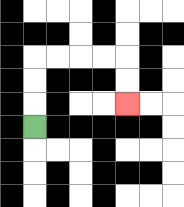{'start': '[1, 5]', 'end': '[5, 4]', 'path_directions': 'U,U,U,R,R,R,R,D,D', 'path_coordinates': '[[1, 5], [1, 4], [1, 3], [1, 2], [2, 2], [3, 2], [4, 2], [5, 2], [5, 3], [5, 4]]'}